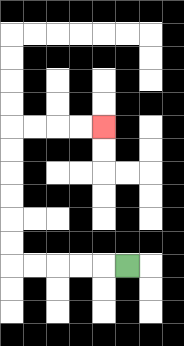{'start': '[5, 11]', 'end': '[4, 5]', 'path_directions': 'L,L,L,L,L,U,U,U,U,U,U,R,R,R,R', 'path_coordinates': '[[5, 11], [4, 11], [3, 11], [2, 11], [1, 11], [0, 11], [0, 10], [0, 9], [0, 8], [0, 7], [0, 6], [0, 5], [1, 5], [2, 5], [3, 5], [4, 5]]'}